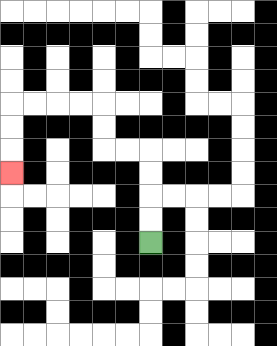{'start': '[6, 10]', 'end': '[0, 7]', 'path_directions': 'U,U,U,U,L,L,U,U,L,L,L,L,D,D,D', 'path_coordinates': '[[6, 10], [6, 9], [6, 8], [6, 7], [6, 6], [5, 6], [4, 6], [4, 5], [4, 4], [3, 4], [2, 4], [1, 4], [0, 4], [0, 5], [0, 6], [0, 7]]'}